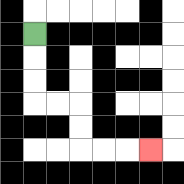{'start': '[1, 1]', 'end': '[6, 6]', 'path_directions': 'D,D,D,R,R,D,D,R,R,R', 'path_coordinates': '[[1, 1], [1, 2], [1, 3], [1, 4], [2, 4], [3, 4], [3, 5], [3, 6], [4, 6], [5, 6], [6, 6]]'}